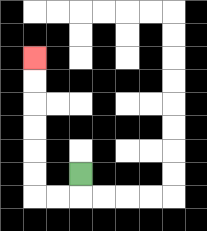{'start': '[3, 7]', 'end': '[1, 2]', 'path_directions': 'D,L,L,U,U,U,U,U,U', 'path_coordinates': '[[3, 7], [3, 8], [2, 8], [1, 8], [1, 7], [1, 6], [1, 5], [1, 4], [1, 3], [1, 2]]'}